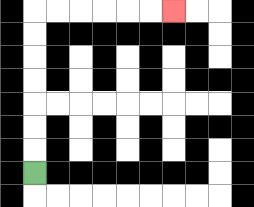{'start': '[1, 7]', 'end': '[7, 0]', 'path_directions': 'U,U,U,U,U,U,U,R,R,R,R,R,R', 'path_coordinates': '[[1, 7], [1, 6], [1, 5], [1, 4], [1, 3], [1, 2], [1, 1], [1, 0], [2, 0], [3, 0], [4, 0], [5, 0], [6, 0], [7, 0]]'}